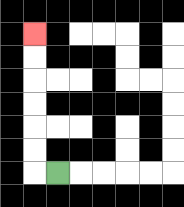{'start': '[2, 7]', 'end': '[1, 1]', 'path_directions': 'L,U,U,U,U,U,U', 'path_coordinates': '[[2, 7], [1, 7], [1, 6], [1, 5], [1, 4], [1, 3], [1, 2], [1, 1]]'}